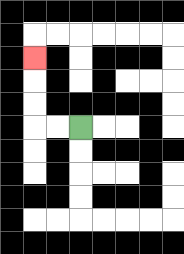{'start': '[3, 5]', 'end': '[1, 2]', 'path_directions': 'L,L,U,U,U', 'path_coordinates': '[[3, 5], [2, 5], [1, 5], [1, 4], [1, 3], [1, 2]]'}